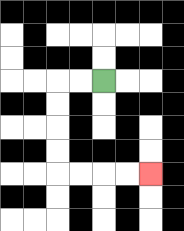{'start': '[4, 3]', 'end': '[6, 7]', 'path_directions': 'L,L,D,D,D,D,R,R,R,R', 'path_coordinates': '[[4, 3], [3, 3], [2, 3], [2, 4], [2, 5], [2, 6], [2, 7], [3, 7], [4, 7], [5, 7], [6, 7]]'}